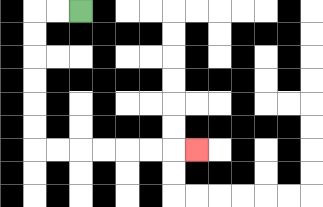{'start': '[3, 0]', 'end': '[8, 6]', 'path_directions': 'L,L,D,D,D,D,D,D,R,R,R,R,R,R,R', 'path_coordinates': '[[3, 0], [2, 0], [1, 0], [1, 1], [1, 2], [1, 3], [1, 4], [1, 5], [1, 6], [2, 6], [3, 6], [4, 6], [5, 6], [6, 6], [7, 6], [8, 6]]'}